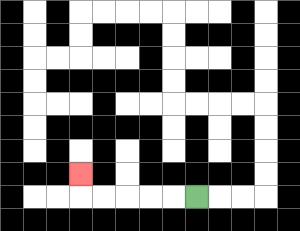{'start': '[8, 8]', 'end': '[3, 7]', 'path_directions': 'L,L,L,L,L,U', 'path_coordinates': '[[8, 8], [7, 8], [6, 8], [5, 8], [4, 8], [3, 8], [3, 7]]'}